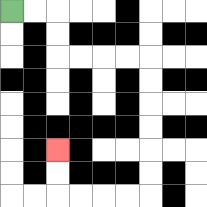{'start': '[0, 0]', 'end': '[2, 6]', 'path_directions': 'R,R,D,D,R,R,R,R,D,D,D,D,D,D,L,L,L,L,U,U', 'path_coordinates': '[[0, 0], [1, 0], [2, 0], [2, 1], [2, 2], [3, 2], [4, 2], [5, 2], [6, 2], [6, 3], [6, 4], [6, 5], [6, 6], [6, 7], [6, 8], [5, 8], [4, 8], [3, 8], [2, 8], [2, 7], [2, 6]]'}